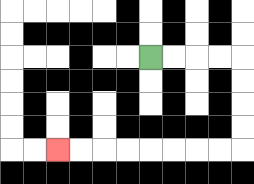{'start': '[6, 2]', 'end': '[2, 6]', 'path_directions': 'R,R,R,R,D,D,D,D,L,L,L,L,L,L,L,L', 'path_coordinates': '[[6, 2], [7, 2], [8, 2], [9, 2], [10, 2], [10, 3], [10, 4], [10, 5], [10, 6], [9, 6], [8, 6], [7, 6], [6, 6], [5, 6], [4, 6], [3, 6], [2, 6]]'}